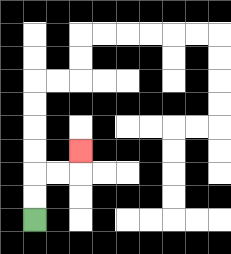{'start': '[1, 9]', 'end': '[3, 6]', 'path_directions': 'U,U,R,R,U', 'path_coordinates': '[[1, 9], [1, 8], [1, 7], [2, 7], [3, 7], [3, 6]]'}